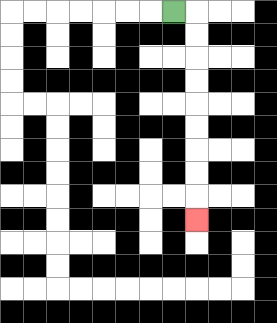{'start': '[7, 0]', 'end': '[8, 9]', 'path_directions': 'R,D,D,D,D,D,D,D,D,D', 'path_coordinates': '[[7, 0], [8, 0], [8, 1], [8, 2], [8, 3], [8, 4], [8, 5], [8, 6], [8, 7], [8, 8], [8, 9]]'}